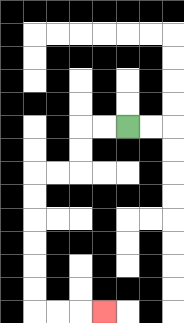{'start': '[5, 5]', 'end': '[4, 13]', 'path_directions': 'L,L,D,D,L,L,D,D,D,D,D,D,R,R,R', 'path_coordinates': '[[5, 5], [4, 5], [3, 5], [3, 6], [3, 7], [2, 7], [1, 7], [1, 8], [1, 9], [1, 10], [1, 11], [1, 12], [1, 13], [2, 13], [3, 13], [4, 13]]'}